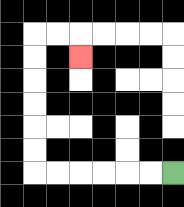{'start': '[7, 7]', 'end': '[3, 2]', 'path_directions': 'L,L,L,L,L,L,U,U,U,U,U,U,R,R,D', 'path_coordinates': '[[7, 7], [6, 7], [5, 7], [4, 7], [3, 7], [2, 7], [1, 7], [1, 6], [1, 5], [1, 4], [1, 3], [1, 2], [1, 1], [2, 1], [3, 1], [3, 2]]'}